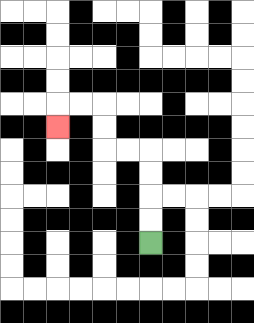{'start': '[6, 10]', 'end': '[2, 5]', 'path_directions': 'U,U,U,U,L,L,U,U,L,L,D', 'path_coordinates': '[[6, 10], [6, 9], [6, 8], [6, 7], [6, 6], [5, 6], [4, 6], [4, 5], [4, 4], [3, 4], [2, 4], [2, 5]]'}